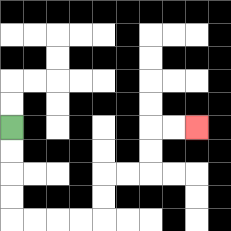{'start': '[0, 5]', 'end': '[8, 5]', 'path_directions': 'D,D,D,D,R,R,R,R,U,U,R,R,U,U,R,R', 'path_coordinates': '[[0, 5], [0, 6], [0, 7], [0, 8], [0, 9], [1, 9], [2, 9], [3, 9], [4, 9], [4, 8], [4, 7], [5, 7], [6, 7], [6, 6], [6, 5], [7, 5], [8, 5]]'}